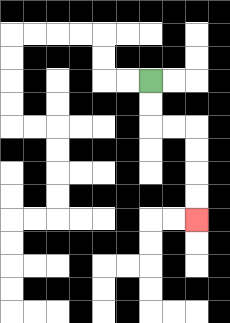{'start': '[6, 3]', 'end': '[8, 9]', 'path_directions': 'D,D,R,R,D,D,D,D', 'path_coordinates': '[[6, 3], [6, 4], [6, 5], [7, 5], [8, 5], [8, 6], [8, 7], [8, 8], [8, 9]]'}